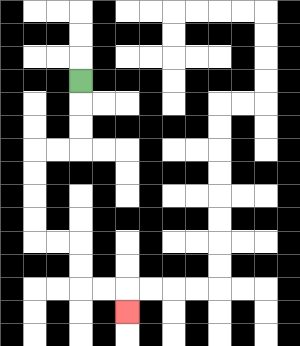{'start': '[3, 3]', 'end': '[5, 13]', 'path_directions': 'D,D,D,L,L,D,D,D,D,R,R,D,D,R,R,D', 'path_coordinates': '[[3, 3], [3, 4], [3, 5], [3, 6], [2, 6], [1, 6], [1, 7], [1, 8], [1, 9], [1, 10], [2, 10], [3, 10], [3, 11], [3, 12], [4, 12], [5, 12], [5, 13]]'}